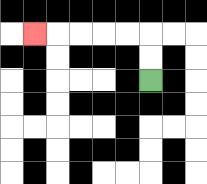{'start': '[6, 3]', 'end': '[1, 1]', 'path_directions': 'U,U,L,L,L,L,L', 'path_coordinates': '[[6, 3], [6, 2], [6, 1], [5, 1], [4, 1], [3, 1], [2, 1], [1, 1]]'}